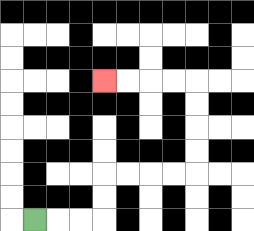{'start': '[1, 9]', 'end': '[4, 3]', 'path_directions': 'R,R,R,U,U,R,R,R,R,U,U,U,U,L,L,L,L', 'path_coordinates': '[[1, 9], [2, 9], [3, 9], [4, 9], [4, 8], [4, 7], [5, 7], [6, 7], [7, 7], [8, 7], [8, 6], [8, 5], [8, 4], [8, 3], [7, 3], [6, 3], [5, 3], [4, 3]]'}